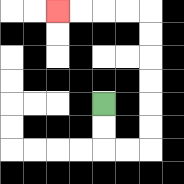{'start': '[4, 4]', 'end': '[2, 0]', 'path_directions': 'D,D,R,R,U,U,U,U,U,U,L,L,L,L', 'path_coordinates': '[[4, 4], [4, 5], [4, 6], [5, 6], [6, 6], [6, 5], [6, 4], [6, 3], [6, 2], [6, 1], [6, 0], [5, 0], [4, 0], [3, 0], [2, 0]]'}